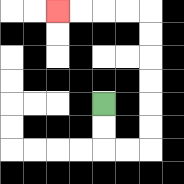{'start': '[4, 4]', 'end': '[2, 0]', 'path_directions': 'D,D,R,R,U,U,U,U,U,U,L,L,L,L', 'path_coordinates': '[[4, 4], [4, 5], [4, 6], [5, 6], [6, 6], [6, 5], [6, 4], [6, 3], [6, 2], [6, 1], [6, 0], [5, 0], [4, 0], [3, 0], [2, 0]]'}